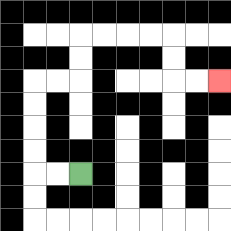{'start': '[3, 7]', 'end': '[9, 3]', 'path_directions': 'L,L,U,U,U,U,R,R,U,U,R,R,R,R,D,D,R,R', 'path_coordinates': '[[3, 7], [2, 7], [1, 7], [1, 6], [1, 5], [1, 4], [1, 3], [2, 3], [3, 3], [3, 2], [3, 1], [4, 1], [5, 1], [6, 1], [7, 1], [7, 2], [7, 3], [8, 3], [9, 3]]'}